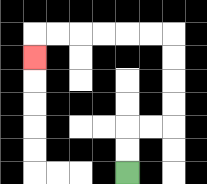{'start': '[5, 7]', 'end': '[1, 2]', 'path_directions': 'U,U,R,R,U,U,U,U,L,L,L,L,L,L,D', 'path_coordinates': '[[5, 7], [5, 6], [5, 5], [6, 5], [7, 5], [7, 4], [7, 3], [7, 2], [7, 1], [6, 1], [5, 1], [4, 1], [3, 1], [2, 1], [1, 1], [1, 2]]'}